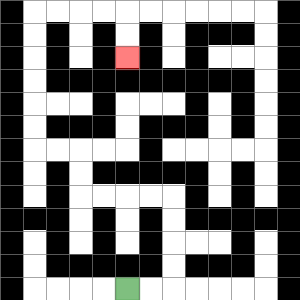{'start': '[5, 12]', 'end': '[5, 2]', 'path_directions': 'R,R,U,U,U,U,L,L,L,L,U,U,L,L,U,U,U,U,U,U,R,R,R,R,D,D', 'path_coordinates': '[[5, 12], [6, 12], [7, 12], [7, 11], [7, 10], [7, 9], [7, 8], [6, 8], [5, 8], [4, 8], [3, 8], [3, 7], [3, 6], [2, 6], [1, 6], [1, 5], [1, 4], [1, 3], [1, 2], [1, 1], [1, 0], [2, 0], [3, 0], [4, 0], [5, 0], [5, 1], [5, 2]]'}